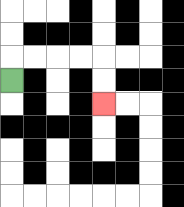{'start': '[0, 3]', 'end': '[4, 4]', 'path_directions': 'U,R,R,R,R,D,D', 'path_coordinates': '[[0, 3], [0, 2], [1, 2], [2, 2], [3, 2], [4, 2], [4, 3], [4, 4]]'}